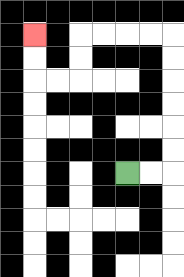{'start': '[5, 7]', 'end': '[1, 1]', 'path_directions': 'R,R,U,U,U,U,U,U,L,L,L,L,D,D,L,L,U,U', 'path_coordinates': '[[5, 7], [6, 7], [7, 7], [7, 6], [7, 5], [7, 4], [7, 3], [7, 2], [7, 1], [6, 1], [5, 1], [4, 1], [3, 1], [3, 2], [3, 3], [2, 3], [1, 3], [1, 2], [1, 1]]'}